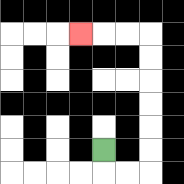{'start': '[4, 6]', 'end': '[3, 1]', 'path_directions': 'D,R,R,U,U,U,U,U,U,L,L,L', 'path_coordinates': '[[4, 6], [4, 7], [5, 7], [6, 7], [6, 6], [6, 5], [6, 4], [6, 3], [6, 2], [6, 1], [5, 1], [4, 1], [3, 1]]'}